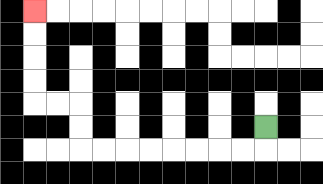{'start': '[11, 5]', 'end': '[1, 0]', 'path_directions': 'D,L,L,L,L,L,L,L,L,U,U,L,L,U,U,U,U', 'path_coordinates': '[[11, 5], [11, 6], [10, 6], [9, 6], [8, 6], [7, 6], [6, 6], [5, 6], [4, 6], [3, 6], [3, 5], [3, 4], [2, 4], [1, 4], [1, 3], [1, 2], [1, 1], [1, 0]]'}